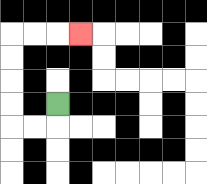{'start': '[2, 4]', 'end': '[3, 1]', 'path_directions': 'D,L,L,U,U,U,U,R,R,R', 'path_coordinates': '[[2, 4], [2, 5], [1, 5], [0, 5], [0, 4], [0, 3], [0, 2], [0, 1], [1, 1], [2, 1], [3, 1]]'}